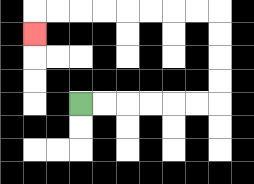{'start': '[3, 4]', 'end': '[1, 1]', 'path_directions': 'R,R,R,R,R,R,U,U,U,U,L,L,L,L,L,L,L,L,D', 'path_coordinates': '[[3, 4], [4, 4], [5, 4], [6, 4], [7, 4], [8, 4], [9, 4], [9, 3], [9, 2], [9, 1], [9, 0], [8, 0], [7, 0], [6, 0], [5, 0], [4, 0], [3, 0], [2, 0], [1, 0], [1, 1]]'}